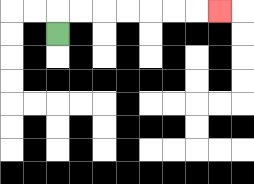{'start': '[2, 1]', 'end': '[9, 0]', 'path_directions': 'U,R,R,R,R,R,R,R', 'path_coordinates': '[[2, 1], [2, 0], [3, 0], [4, 0], [5, 0], [6, 0], [7, 0], [8, 0], [9, 0]]'}